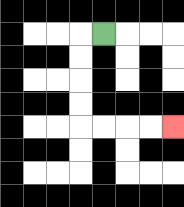{'start': '[4, 1]', 'end': '[7, 5]', 'path_directions': 'L,D,D,D,D,R,R,R,R', 'path_coordinates': '[[4, 1], [3, 1], [3, 2], [3, 3], [3, 4], [3, 5], [4, 5], [5, 5], [6, 5], [7, 5]]'}